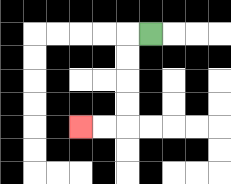{'start': '[6, 1]', 'end': '[3, 5]', 'path_directions': 'L,D,D,D,D,L,L', 'path_coordinates': '[[6, 1], [5, 1], [5, 2], [5, 3], [5, 4], [5, 5], [4, 5], [3, 5]]'}